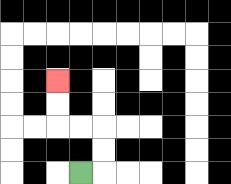{'start': '[3, 7]', 'end': '[2, 3]', 'path_directions': 'R,U,U,L,L,U,U', 'path_coordinates': '[[3, 7], [4, 7], [4, 6], [4, 5], [3, 5], [2, 5], [2, 4], [2, 3]]'}